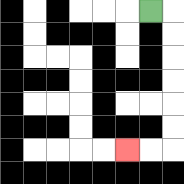{'start': '[6, 0]', 'end': '[5, 6]', 'path_directions': 'R,D,D,D,D,D,D,L,L', 'path_coordinates': '[[6, 0], [7, 0], [7, 1], [7, 2], [7, 3], [7, 4], [7, 5], [7, 6], [6, 6], [5, 6]]'}